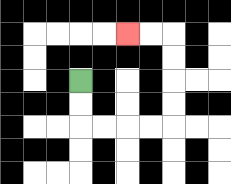{'start': '[3, 3]', 'end': '[5, 1]', 'path_directions': 'D,D,R,R,R,R,U,U,U,U,L,L', 'path_coordinates': '[[3, 3], [3, 4], [3, 5], [4, 5], [5, 5], [6, 5], [7, 5], [7, 4], [7, 3], [7, 2], [7, 1], [6, 1], [5, 1]]'}